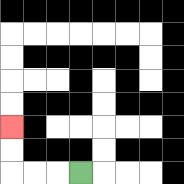{'start': '[3, 7]', 'end': '[0, 5]', 'path_directions': 'L,L,L,U,U', 'path_coordinates': '[[3, 7], [2, 7], [1, 7], [0, 7], [0, 6], [0, 5]]'}